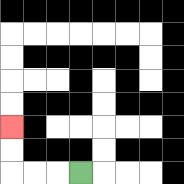{'start': '[3, 7]', 'end': '[0, 5]', 'path_directions': 'L,L,L,U,U', 'path_coordinates': '[[3, 7], [2, 7], [1, 7], [0, 7], [0, 6], [0, 5]]'}